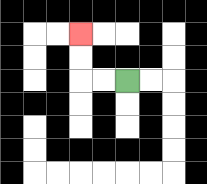{'start': '[5, 3]', 'end': '[3, 1]', 'path_directions': 'L,L,U,U', 'path_coordinates': '[[5, 3], [4, 3], [3, 3], [3, 2], [3, 1]]'}